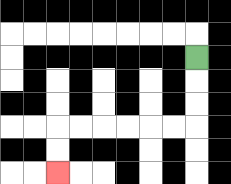{'start': '[8, 2]', 'end': '[2, 7]', 'path_directions': 'D,D,D,L,L,L,L,L,L,D,D', 'path_coordinates': '[[8, 2], [8, 3], [8, 4], [8, 5], [7, 5], [6, 5], [5, 5], [4, 5], [3, 5], [2, 5], [2, 6], [2, 7]]'}